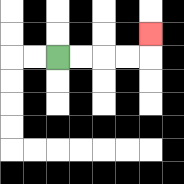{'start': '[2, 2]', 'end': '[6, 1]', 'path_directions': 'R,R,R,R,U', 'path_coordinates': '[[2, 2], [3, 2], [4, 2], [5, 2], [6, 2], [6, 1]]'}